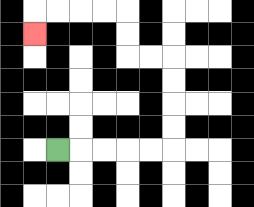{'start': '[2, 6]', 'end': '[1, 1]', 'path_directions': 'R,R,R,R,R,U,U,U,U,L,L,U,U,L,L,L,L,D', 'path_coordinates': '[[2, 6], [3, 6], [4, 6], [5, 6], [6, 6], [7, 6], [7, 5], [7, 4], [7, 3], [7, 2], [6, 2], [5, 2], [5, 1], [5, 0], [4, 0], [3, 0], [2, 0], [1, 0], [1, 1]]'}